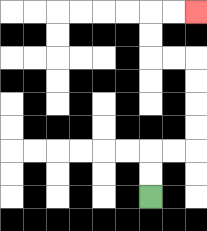{'start': '[6, 8]', 'end': '[8, 0]', 'path_directions': 'U,U,R,R,U,U,U,U,L,L,U,U,R,R', 'path_coordinates': '[[6, 8], [6, 7], [6, 6], [7, 6], [8, 6], [8, 5], [8, 4], [8, 3], [8, 2], [7, 2], [6, 2], [6, 1], [6, 0], [7, 0], [8, 0]]'}